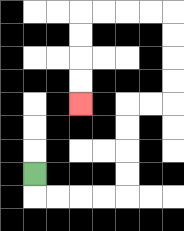{'start': '[1, 7]', 'end': '[3, 4]', 'path_directions': 'D,R,R,R,R,U,U,U,U,R,R,U,U,U,U,L,L,L,L,D,D,D,D', 'path_coordinates': '[[1, 7], [1, 8], [2, 8], [3, 8], [4, 8], [5, 8], [5, 7], [5, 6], [5, 5], [5, 4], [6, 4], [7, 4], [7, 3], [7, 2], [7, 1], [7, 0], [6, 0], [5, 0], [4, 0], [3, 0], [3, 1], [3, 2], [3, 3], [3, 4]]'}